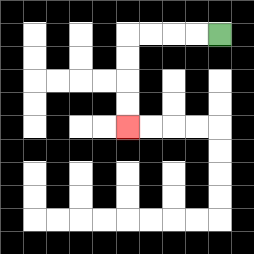{'start': '[9, 1]', 'end': '[5, 5]', 'path_directions': 'L,L,L,L,D,D,D,D', 'path_coordinates': '[[9, 1], [8, 1], [7, 1], [6, 1], [5, 1], [5, 2], [5, 3], [5, 4], [5, 5]]'}